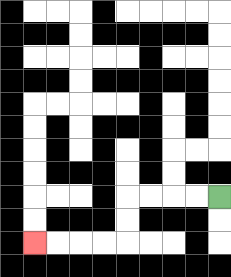{'start': '[9, 8]', 'end': '[1, 10]', 'path_directions': 'L,L,L,L,D,D,L,L,L,L', 'path_coordinates': '[[9, 8], [8, 8], [7, 8], [6, 8], [5, 8], [5, 9], [5, 10], [4, 10], [3, 10], [2, 10], [1, 10]]'}